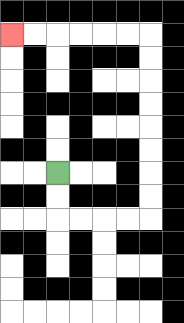{'start': '[2, 7]', 'end': '[0, 1]', 'path_directions': 'D,D,R,R,R,R,U,U,U,U,U,U,U,U,L,L,L,L,L,L', 'path_coordinates': '[[2, 7], [2, 8], [2, 9], [3, 9], [4, 9], [5, 9], [6, 9], [6, 8], [6, 7], [6, 6], [6, 5], [6, 4], [6, 3], [6, 2], [6, 1], [5, 1], [4, 1], [3, 1], [2, 1], [1, 1], [0, 1]]'}